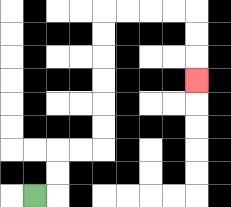{'start': '[1, 8]', 'end': '[8, 3]', 'path_directions': 'R,U,U,R,R,U,U,U,U,U,U,R,R,R,R,D,D,D', 'path_coordinates': '[[1, 8], [2, 8], [2, 7], [2, 6], [3, 6], [4, 6], [4, 5], [4, 4], [4, 3], [4, 2], [4, 1], [4, 0], [5, 0], [6, 0], [7, 0], [8, 0], [8, 1], [8, 2], [8, 3]]'}